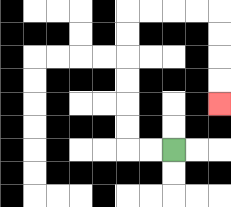{'start': '[7, 6]', 'end': '[9, 4]', 'path_directions': 'L,L,U,U,U,U,U,U,R,R,R,R,D,D,D,D', 'path_coordinates': '[[7, 6], [6, 6], [5, 6], [5, 5], [5, 4], [5, 3], [5, 2], [5, 1], [5, 0], [6, 0], [7, 0], [8, 0], [9, 0], [9, 1], [9, 2], [9, 3], [9, 4]]'}